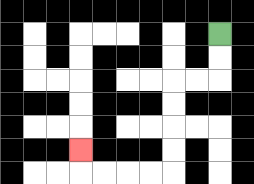{'start': '[9, 1]', 'end': '[3, 6]', 'path_directions': 'D,D,L,L,D,D,D,D,L,L,L,L,U', 'path_coordinates': '[[9, 1], [9, 2], [9, 3], [8, 3], [7, 3], [7, 4], [7, 5], [7, 6], [7, 7], [6, 7], [5, 7], [4, 7], [3, 7], [3, 6]]'}